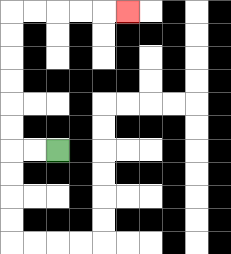{'start': '[2, 6]', 'end': '[5, 0]', 'path_directions': 'L,L,U,U,U,U,U,U,R,R,R,R,R', 'path_coordinates': '[[2, 6], [1, 6], [0, 6], [0, 5], [0, 4], [0, 3], [0, 2], [0, 1], [0, 0], [1, 0], [2, 0], [3, 0], [4, 0], [5, 0]]'}